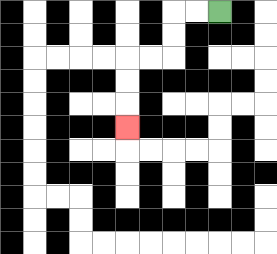{'start': '[9, 0]', 'end': '[5, 5]', 'path_directions': 'L,L,D,D,L,L,D,D,D', 'path_coordinates': '[[9, 0], [8, 0], [7, 0], [7, 1], [7, 2], [6, 2], [5, 2], [5, 3], [5, 4], [5, 5]]'}